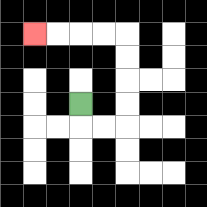{'start': '[3, 4]', 'end': '[1, 1]', 'path_directions': 'D,R,R,U,U,U,U,L,L,L,L', 'path_coordinates': '[[3, 4], [3, 5], [4, 5], [5, 5], [5, 4], [5, 3], [5, 2], [5, 1], [4, 1], [3, 1], [2, 1], [1, 1]]'}